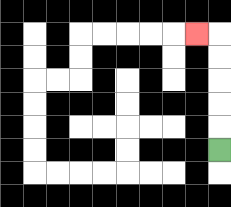{'start': '[9, 6]', 'end': '[8, 1]', 'path_directions': 'U,U,U,U,U,L', 'path_coordinates': '[[9, 6], [9, 5], [9, 4], [9, 3], [9, 2], [9, 1], [8, 1]]'}